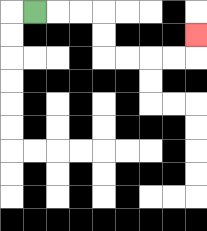{'start': '[1, 0]', 'end': '[8, 1]', 'path_directions': 'R,R,R,D,D,R,R,R,R,U', 'path_coordinates': '[[1, 0], [2, 0], [3, 0], [4, 0], [4, 1], [4, 2], [5, 2], [6, 2], [7, 2], [8, 2], [8, 1]]'}